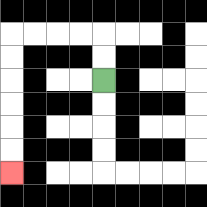{'start': '[4, 3]', 'end': '[0, 7]', 'path_directions': 'U,U,L,L,L,L,D,D,D,D,D,D', 'path_coordinates': '[[4, 3], [4, 2], [4, 1], [3, 1], [2, 1], [1, 1], [0, 1], [0, 2], [0, 3], [0, 4], [0, 5], [0, 6], [0, 7]]'}